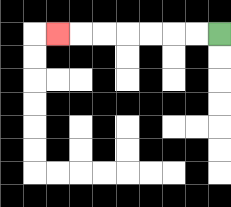{'start': '[9, 1]', 'end': '[2, 1]', 'path_directions': 'L,L,L,L,L,L,L', 'path_coordinates': '[[9, 1], [8, 1], [7, 1], [6, 1], [5, 1], [4, 1], [3, 1], [2, 1]]'}